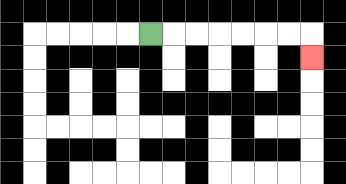{'start': '[6, 1]', 'end': '[13, 2]', 'path_directions': 'R,R,R,R,R,R,R,D', 'path_coordinates': '[[6, 1], [7, 1], [8, 1], [9, 1], [10, 1], [11, 1], [12, 1], [13, 1], [13, 2]]'}